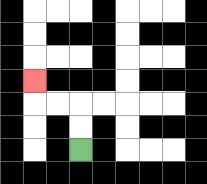{'start': '[3, 6]', 'end': '[1, 3]', 'path_directions': 'U,U,L,L,U', 'path_coordinates': '[[3, 6], [3, 5], [3, 4], [2, 4], [1, 4], [1, 3]]'}